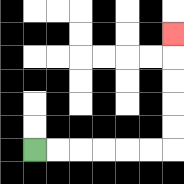{'start': '[1, 6]', 'end': '[7, 1]', 'path_directions': 'R,R,R,R,R,R,U,U,U,U,U', 'path_coordinates': '[[1, 6], [2, 6], [3, 6], [4, 6], [5, 6], [6, 6], [7, 6], [7, 5], [7, 4], [7, 3], [7, 2], [7, 1]]'}